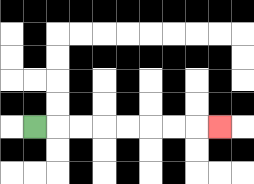{'start': '[1, 5]', 'end': '[9, 5]', 'path_directions': 'R,R,R,R,R,R,R,R', 'path_coordinates': '[[1, 5], [2, 5], [3, 5], [4, 5], [5, 5], [6, 5], [7, 5], [8, 5], [9, 5]]'}